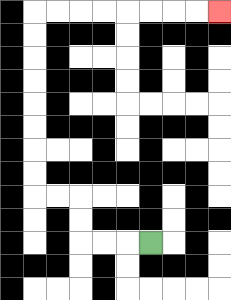{'start': '[6, 10]', 'end': '[9, 0]', 'path_directions': 'L,L,L,U,U,L,L,U,U,U,U,U,U,U,U,R,R,R,R,R,R,R,R', 'path_coordinates': '[[6, 10], [5, 10], [4, 10], [3, 10], [3, 9], [3, 8], [2, 8], [1, 8], [1, 7], [1, 6], [1, 5], [1, 4], [1, 3], [1, 2], [1, 1], [1, 0], [2, 0], [3, 0], [4, 0], [5, 0], [6, 0], [7, 0], [8, 0], [9, 0]]'}